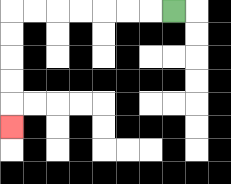{'start': '[7, 0]', 'end': '[0, 5]', 'path_directions': 'L,L,L,L,L,L,L,D,D,D,D,D', 'path_coordinates': '[[7, 0], [6, 0], [5, 0], [4, 0], [3, 0], [2, 0], [1, 0], [0, 0], [0, 1], [0, 2], [0, 3], [0, 4], [0, 5]]'}